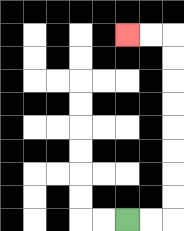{'start': '[5, 9]', 'end': '[5, 1]', 'path_directions': 'R,R,U,U,U,U,U,U,U,U,L,L', 'path_coordinates': '[[5, 9], [6, 9], [7, 9], [7, 8], [7, 7], [7, 6], [7, 5], [7, 4], [7, 3], [7, 2], [7, 1], [6, 1], [5, 1]]'}